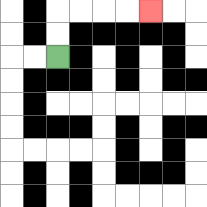{'start': '[2, 2]', 'end': '[6, 0]', 'path_directions': 'U,U,R,R,R,R', 'path_coordinates': '[[2, 2], [2, 1], [2, 0], [3, 0], [4, 0], [5, 0], [6, 0]]'}